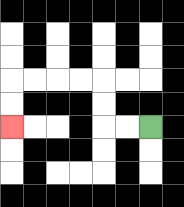{'start': '[6, 5]', 'end': '[0, 5]', 'path_directions': 'L,L,U,U,L,L,L,L,D,D', 'path_coordinates': '[[6, 5], [5, 5], [4, 5], [4, 4], [4, 3], [3, 3], [2, 3], [1, 3], [0, 3], [0, 4], [0, 5]]'}